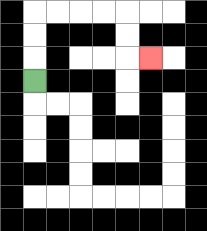{'start': '[1, 3]', 'end': '[6, 2]', 'path_directions': 'U,U,U,R,R,R,R,D,D,R', 'path_coordinates': '[[1, 3], [1, 2], [1, 1], [1, 0], [2, 0], [3, 0], [4, 0], [5, 0], [5, 1], [5, 2], [6, 2]]'}